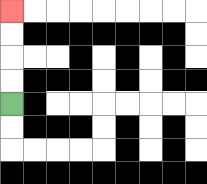{'start': '[0, 4]', 'end': '[0, 0]', 'path_directions': 'U,U,U,U', 'path_coordinates': '[[0, 4], [0, 3], [0, 2], [0, 1], [0, 0]]'}